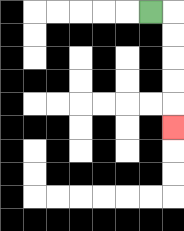{'start': '[6, 0]', 'end': '[7, 5]', 'path_directions': 'R,D,D,D,D,D', 'path_coordinates': '[[6, 0], [7, 0], [7, 1], [7, 2], [7, 3], [7, 4], [7, 5]]'}